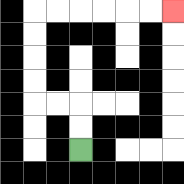{'start': '[3, 6]', 'end': '[7, 0]', 'path_directions': 'U,U,L,L,U,U,U,U,R,R,R,R,R,R', 'path_coordinates': '[[3, 6], [3, 5], [3, 4], [2, 4], [1, 4], [1, 3], [1, 2], [1, 1], [1, 0], [2, 0], [3, 0], [4, 0], [5, 0], [6, 0], [7, 0]]'}